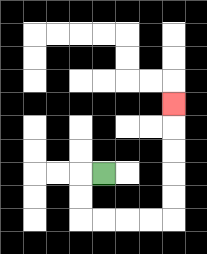{'start': '[4, 7]', 'end': '[7, 4]', 'path_directions': 'L,D,D,R,R,R,R,U,U,U,U,U', 'path_coordinates': '[[4, 7], [3, 7], [3, 8], [3, 9], [4, 9], [5, 9], [6, 9], [7, 9], [7, 8], [7, 7], [7, 6], [7, 5], [7, 4]]'}